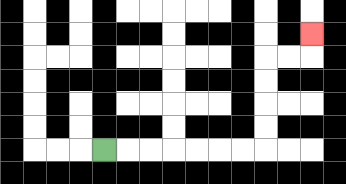{'start': '[4, 6]', 'end': '[13, 1]', 'path_directions': 'R,R,R,R,R,R,R,U,U,U,U,R,R,U', 'path_coordinates': '[[4, 6], [5, 6], [6, 6], [7, 6], [8, 6], [9, 6], [10, 6], [11, 6], [11, 5], [11, 4], [11, 3], [11, 2], [12, 2], [13, 2], [13, 1]]'}